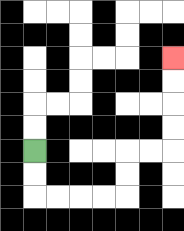{'start': '[1, 6]', 'end': '[7, 2]', 'path_directions': 'D,D,R,R,R,R,U,U,R,R,U,U,U,U', 'path_coordinates': '[[1, 6], [1, 7], [1, 8], [2, 8], [3, 8], [4, 8], [5, 8], [5, 7], [5, 6], [6, 6], [7, 6], [7, 5], [7, 4], [7, 3], [7, 2]]'}